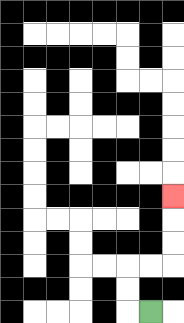{'start': '[6, 13]', 'end': '[7, 8]', 'path_directions': 'L,U,U,R,R,U,U,U', 'path_coordinates': '[[6, 13], [5, 13], [5, 12], [5, 11], [6, 11], [7, 11], [7, 10], [7, 9], [7, 8]]'}